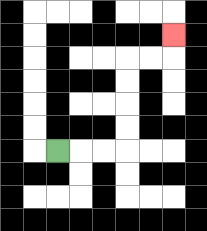{'start': '[2, 6]', 'end': '[7, 1]', 'path_directions': 'R,R,R,U,U,U,U,R,R,U', 'path_coordinates': '[[2, 6], [3, 6], [4, 6], [5, 6], [5, 5], [5, 4], [5, 3], [5, 2], [6, 2], [7, 2], [7, 1]]'}